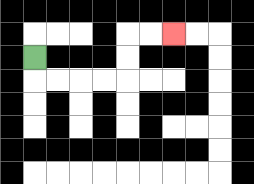{'start': '[1, 2]', 'end': '[7, 1]', 'path_directions': 'D,R,R,R,R,U,U,R,R', 'path_coordinates': '[[1, 2], [1, 3], [2, 3], [3, 3], [4, 3], [5, 3], [5, 2], [5, 1], [6, 1], [7, 1]]'}